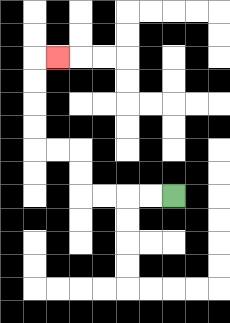{'start': '[7, 8]', 'end': '[2, 2]', 'path_directions': 'L,L,L,L,U,U,L,L,U,U,U,U,R', 'path_coordinates': '[[7, 8], [6, 8], [5, 8], [4, 8], [3, 8], [3, 7], [3, 6], [2, 6], [1, 6], [1, 5], [1, 4], [1, 3], [1, 2], [2, 2]]'}